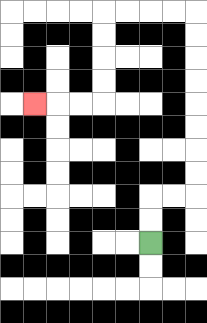{'start': '[6, 10]', 'end': '[1, 4]', 'path_directions': 'U,U,R,R,U,U,U,U,U,U,U,U,L,L,L,L,D,D,D,D,L,L,L', 'path_coordinates': '[[6, 10], [6, 9], [6, 8], [7, 8], [8, 8], [8, 7], [8, 6], [8, 5], [8, 4], [8, 3], [8, 2], [8, 1], [8, 0], [7, 0], [6, 0], [5, 0], [4, 0], [4, 1], [4, 2], [4, 3], [4, 4], [3, 4], [2, 4], [1, 4]]'}